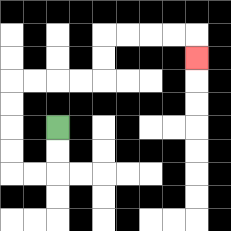{'start': '[2, 5]', 'end': '[8, 2]', 'path_directions': 'D,D,L,L,U,U,U,U,R,R,R,R,U,U,R,R,R,R,D', 'path_coordinates': '[[2, 5], [2, 6], [2, 7], [1, 7], [0, 7], [0, 6], [0, 5], [0, 4], [0, 3], [1, 3], [2, 3], [3, 3], [4, 3], [4, 2], [4, 1], [5, 1], [6, 1], [7, 1], [8, 1], [8, 2]]'}